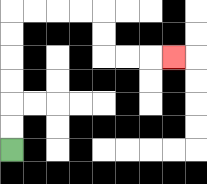{'start': '[0, 6]', 'end': '[7, 2]', 'path_directions': 'U,U,U,U,U,U,R,R,R,R,D,D,R,R,R', 'path_coordinates': '[[0, 6], [0, 5], [0, 4], [0, 3], [0, 2], [0, 1], [0, 0], [1, 0], [2, 0], [3, 0], [4, 0], [4, 1], [4, 2], [5, 2], [6, 2], [7, 2]]'}